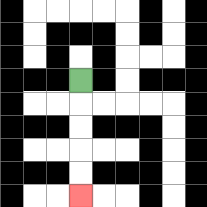{'start': '[3, 3]', 'end': '[3, 8]', 'path_directions': 'D,D,D,D,D', 'path_coordinates': '[[3, 3], [3, 4], [3, 5], [3, 6], [3, 7], [3, 8]]'}